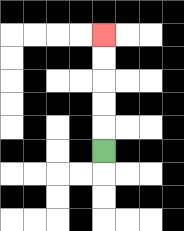{'start': '[4, 6]', 'end': '[4, 1]', 'path_directions': 'U,U,U,U,U', 'path_coordinates': '[[4, 6], [4, 5], [4, 4], [4, 3], [4, 2], [4, 1]]'}